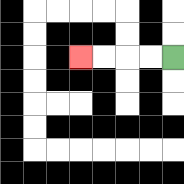{'start': '[7, 2]', 'end': '[3, 2]', 'path_directions': 'L,L,L,L', 'path_coordinates': '[[7, 2], [6, 2], [5, 2], [4, 2], [3, 2]]'}